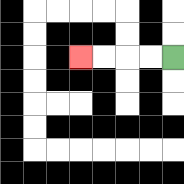{'start': '[7, 2]', 'end': '[3, 2]', 'path_directions': 'L,L,L,L', 'path_coordinates': '[[7, 2], [6, 2], [5, 2], [4, 2], [3, 2]]'}